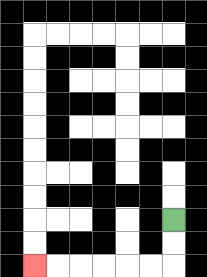{'start': '[7, 9]', 'end': '[1, 11]', 'path_directions': 'D,D,L,L,L,L,L,L', 'path_coordinates': '[[7, 9], [7, 10], [7, 11], [6, 11], [5, 11], [4, 11], [3, 11], [2, 11], [1, 11]]'}